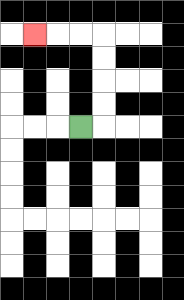{'start': '[3, 5]', 'end': '[1, 1]', 'path_directions': 'R,U,U,U,U,L,L,L', 'path_coordinates': '[[3, 5], [4, 5], [4, 4], [4, 3], [4, 2], [4, 1], [3, 1], [2, 1], [1, 1]]'}